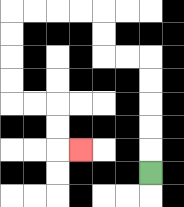{'start': '[6, 7]', 'end': '[3, 6]', 'path_directions': 'U,U,U,U,U,L,L,U,U,L,L,L,L,D,D,D,D,R,R,D,D,R', 'path_coordinates': '[[6, 7], [6, 6], [6, 5], [6, 4], [6, 3], [6, 2], [5, 2], [4, 2], [4, 1], [4, 0], [3, 0], [2, 0], [1, 0], [0, 0], [0, 1], [0, 2], [0, 3], [0, 4], [1, 4], [2, 4], [2, 5], [2, 6], [3, 6]]'}